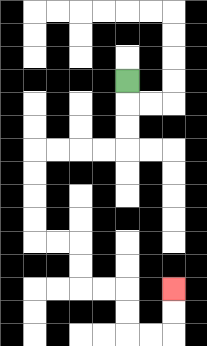{'start': '[5, 3]', 'end': '[7, 12]', 'path_directions': 'D,D,D,L,L,L,L,D,D,D,D,R,R,D,D,R,R,D,D,R,R,U,U', 'path_coordinates': '[[5, 3], [5, 4], [5, 5], [5, 6], [4, 6], [3, 6], [2, 6], [1, 6], [1, 7], [1, 8], [1, 9], [1, 10], [2, 10], [3, 10], [3, 11], [3, 12], [4, 12], [5, 12], [5, 13], [5, 14], [6, 14], [7, 14], [7, 13], [7, 12]]'}